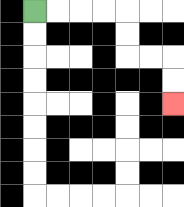{'start': '[1, 0]', 'end': '[7, 4]', 'path_directions': 'R,R,R,R,D,D,R,R,D,D', 'path_coordinates': '[[1, 0], [2, 0], [3, 0], [4, 0], [5, 0], [5, 1], [5, 2], [6, 2], [7, 2], [7, 3], [7, 4]]'}